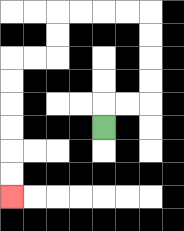{'start': '[4, 5]', 'end': '[0, 8]', 'path_directions': 'U,R,R,U,U,U,U,L,L,L,L,D,D,L,L,D,D,D,D,D,D', 'path_coordinates': '[[4, 5], [4, 4], [5, 4], [6, 4], [6, 3], [6, 2], [6, 1], [6, 0], [5, 0], [4, 0], [3, 0], [2, 0], [2, 1], [2, 2], [1, 2], [0, 2], [0, 3], [0, 4], [0, 5], [0, 6], [0, 7], [0, 8]]'}